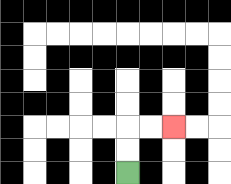{'start': '[5, 7]', 'end': '[7, 5]', 'path_directions': 'U,U,R,R', 'path_coordinates': '[[5, 7], [5, 6], [5, 5], [6, 5], [7, 5]]'}